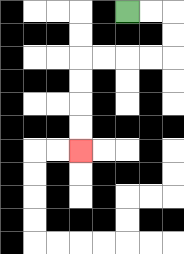{'start': '[5, 0]', 'end': '[3, 6]', 'path_directions': 'R,R,D,D,L,L,L,L,D,D,D,D', 'path_coordinates': '[[5, 0], [6, 0], [7, 0], [7, 1], [7, 2], [6, 2], [5, 2], [4, 2], [3, 2], [3, 3], [3, 4], [3, 5], [3, 6]]'}